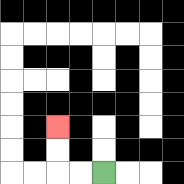{'start': '[4, 7]', 'end': '[2, 5]', 'path_directions': 'L,L,U,U', 'path_coordinates': '[[4, 7], [3, 7], [2, 7], [2, 6], [2, 5]]'}